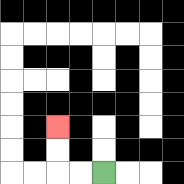{'start': '[4, 7]', 'end': '[2, 5]', 'path_directions': 'L,L,U,U', 'path_coordinates': '[[4, 7], [3, 7], [2, 7], [2, 6], [2, 5]]'}